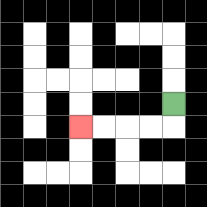{'start': '[7, 4]', 'end': '[3, 5]', 'path_directions': 'D,L,L,L,L', 'path_coordinates': '[[7, 4], [7, 5], [6, 5], [5, 5], [4, 5], [3, 5]]'}